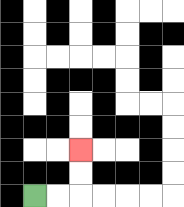{'start': '[1, 8]', 'end': '[3, 6]', 'path_directions': 'R,R,U,U', 'path_coordinates': '[[1, 8], [2, 8], [3, 8], [3, 7], [3, 6]]'}